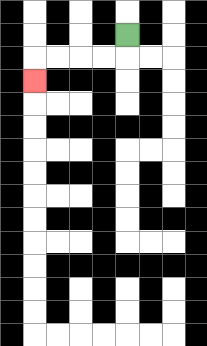{'start': '[5, 1]', 'end': '[1, 3]', 'path_directions': 'D,L,L,L,L,D', 'path_coordinates': '[[5, 1], [5, 2], [4, 2], [3, 2], [2, 2], [1, 2], [1, 3]]'}